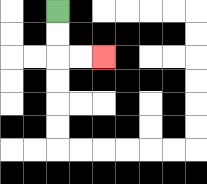{'start': '[2, 0]', 'end': '[4, 2]', 'path_directions': 'D,D,R,R', 'path_coordinates': '[[2, 0], [2, 1], [2, 2], [3, 2], [4, 2]]'}